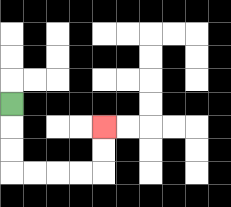{'start': '[0, 4]', 'end': '[4, 5]', 'path_directions': 'D,D,D,R,R,R,R,U,U', 'path_coordinates': '[[0, 4], [0, 5], [0, 6], [0, 7], [1, 7], [2, 7], [3, 7], [4, 7], [4, 6], [4, 5]]'}